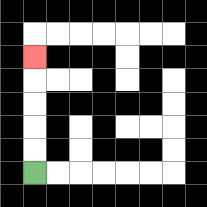{'start': '[1, 7]', 'end': '[1, 2]', 'path_directions': 'U,U,U,U,U', 'path_coordinates': '[[1, 7], [1, 6], [1, 5], [1, 4], [1, 3], [1, 2]]'}